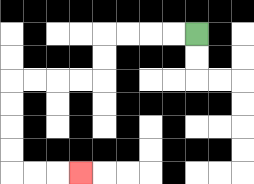{'start': '[8, 1]', 'end': '[3, 7]', 'path_directions': 'L,L,L,L,D,D,L,L,L,L,D,D,D,D,R,R,R', 'path_coordinates': '[[8, 1], [7, 1], [6, 1], [5, 1], [4, 1], [4, 2], [4, 3], [3, 3], [2, 3], [1, 3], [0, 3], [0, 4], [0, 5], [0, 6], [0, 7], [1, 7], [2, 7], [3, 7]]'}